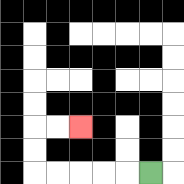{'start': '[6, 7]', 'end': '[3, 5]', 'path_directions': 'L,L,L,L,L,U,U,R,R', 'path_coordinates': '[[6, 7], [5, 7], [4, 7], [3, 7], [2, 7], [1, 7], [1, 6], [1, 5], [2, 5], [3, 5]]'}